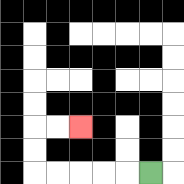{'start': '[6, 7]', 'end': '[3, 5]', 'path_directions': 'L,L,L,L,L,U,U,R,R', 'path_coordinates': '[[6, 7], [5, 7], [4, 7], [3, 7], [2, 7], [1, 7], [1, 6], [1, 5], [2, 5], [3, 5]]'}